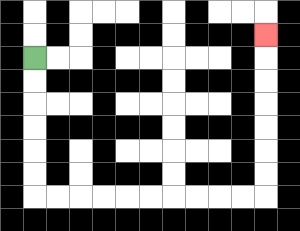{'start': '[1, 2]', 'end': '[11, 1]', 'path_directions': 'D,D,D,D,D,D,R,R,R,R,R,R,R,R,R,R,U,U,U,U,U,U,U', 'path_coordinates': '[[1, 2], [1, 3], [1, 4], [1, 5], [1, 6], [1, 7], [1, 8], [2, 8], [3, 8], [4, 8], [5, 8], [6, 8], [7, 8], [8, 8], [9, 8], [10, 8], [11, 8], [11, 7], [11, 6], [11, 5], [11, 4], [11, 3], [11, 2], [11, 1]]'}